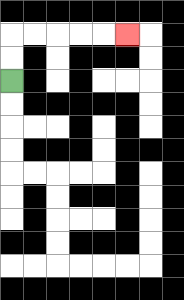{'start': '[0, 3]', 'end': '[5, 1]', 'path_directions': 'U,U,R,R,R,R,R', 'path_coordinates': '[[0, 3], [0, 2], [0, 1], [1, 1], [2, 1], [3, 1], [4, 1], [5, 1]]'}